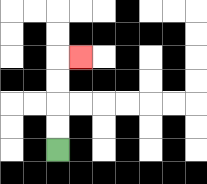{'start': '[2, 6]', 'end': '[3, 2]', 'path_directions': 'U,U,U,U,R', 'path_coordinates': '[[2, 6], [2, 5], [2, 4], [2, 3], [2, 2], [3, 2]]'}